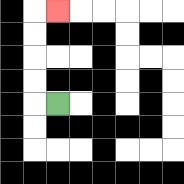{'start': '[2, 4]', 'end': '[2, 0]', 'path_directions': 'L,U,U,U,U,R', 'path_coordinates': '[[2, 4], [1, 4], [1, 3], [1, 2], [1, 1], [1, 0], [2, 0]]'}